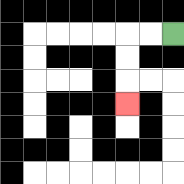{'start': '[7, 1]', 'end': '[5, 4]', 'path_directions': 'L,L,D,D,D', 'path_coordinates': '[[7, 1], [6, 1], [5, 1], [5, 2], [5, 3], [5, 4]]'}